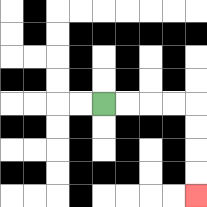{'start': '[4, 4]', 'end': '[8, 8]', 'path_directions': 'R,R,R,R,D,D,D,D', 'path_coordinates': '[[4, 4], [5, 4], [6, 4], [7, 4], [8, 4], [8, 5], [8, 6], [8, 7], [8, 8]]'}